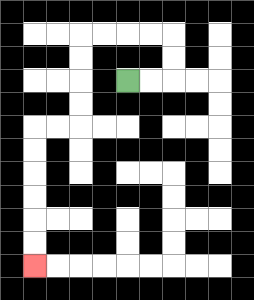{'start': '[5, 3]', 'end': '[1, 11]', 'path_directions': 'R,R,U,U,L,L,L,L,D,D,D,D,L,L,D,D,D,D,D,D', 'path_coordinates': '[[5, 3], [6, 3], [7, 3], [7, 2], [7, 1], [6, 1], [5, 1], [4, 1], [3, 1], [3, 2], [3, 3], [3, 4], [3, 5], [2, 5], [1, 5], [1, 6], [1, 7], [1, 8], [1, 9], [1, 10], [1, 11]]'}